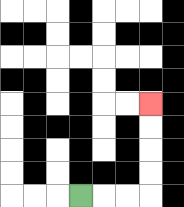{'start': '[3, 8]', 'end': '[6, 4]', 'path_directions': 'R,R,R,U,U,U,U', 'path_coordinates': '[[3, 8], [4, 8], [5, 8], [6, 8], [6, 7], [6, 6], [6, 5], [6, 4]]'}